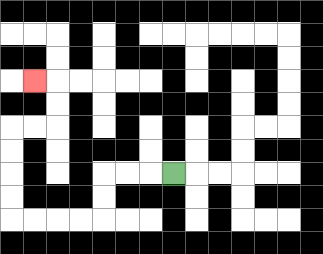{'start': '[7, 7]', 'end': '[1, 3]', 'path_directions': 'L,L,L,D,D,L,L,L,L,U,U,U,U,R,R,U,U,L', 'path_coordinates': '[[7, 7], [6, 7], [5, 7], [4, 7], [4, 8], [4, 9], [3, 9], [2, 9], [1, 9], [0, 9], [0, 8], [0, 7], [0, 6], [0, 5], [1, 5], [2, 5], [2, 4], [2, 3], [1, 3]]'}